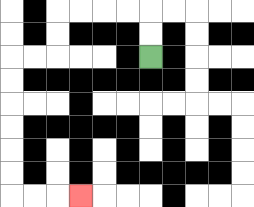{'start': '[6, 2]', 'end': '[3, 8]', 'path_directions': 'U,U,L,L,L,L,D,D,L,L,D,D,D,D,D,D,R,R,R', 'path_coordinates': '[[6, 2], [6, 1], [6, 0], [5, 0], [4, 0], [3, 0], [2, 0], [2, 1], [2, 2], [1, 2], [0, 2], [0, 3], [0, 4], [0, 5], [0, 6], [0, 7], [0, 8], [1, 8], [2, 8], [3, 8]]'}